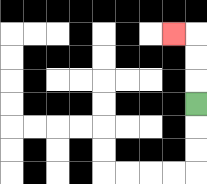{'start': '[8, 4]', 'end': '[7, 1]', 'path_directions': 'U,U,U,L', 'path_coordinates': '[[8, 4], [8, 3], [8, 2], [8, 1], [7, 1]]'}